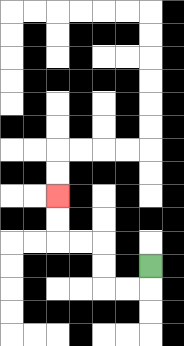{'start': '[6, 11]', 'end': '[2, 8]', 'path_directions': 'D,L,L,U,U,L,L,U,U', 'path_coordinates': '[[6, 11], [6, 12], [5, 12], [4, 12], [4, 11], [4, 10], [3, 10], [2, 10], [2, 9], [2, 8]]'}